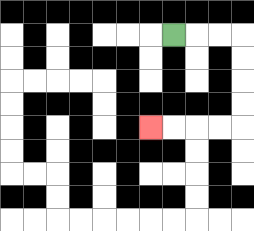{'start': '[7, 1]', 'end': '[6, 5]', 'path_directions': 'R,R,R,D,D,D,D,L,L,L,L', 'path_coordinates': '[[7, 1], [8, 1], [9, 1], [10, 1], [10, 2], [10, 3], [10, 4], [10, 5], [9, 5], [8, 5], [7, 5], [6, 5]]'}